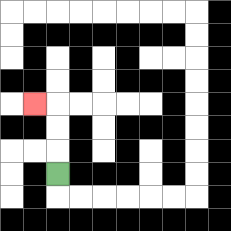{'start': '[2, 7]', 'end': '[1, 4]', 'path_directions': 'U,U,U,L', 'path_coordinates': '[[2, 7], [2, 6], [2, 5], [2, 4], [1, 4]]'}